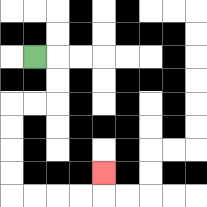{'start': '[1, 2]', 'end': '[4, 7]', 'path_directions': 'R,D,D,L,L,D,D,D,D,R,R,R,R,U', 'path_coordinates': '[[1, 2], [2, 2], [2, 3], [2, 4], [1, 4], [0, 4], [0, 5], [0, 6], [0, 7], [0, 8], [1, 8], [2, 8], [3, 8], [4, 8], [4, 7]]'}